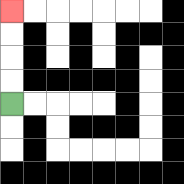{'start': '[0, 4]', 'end': '[0, 0]', 'path_directions': 'U,U,U,U', 'path_coordinates': '[[0, 4], [0, 3], [0, 2], [0, 1], [0, 0]]'}